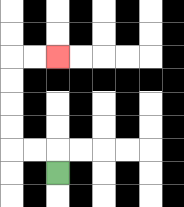{'start': '[2, 7]', 'end': '[2, 2]', 'path_directions': 'U,L,L,U,U,U,U,R,R', 'path_coordinates': '[[2, 7], [2, 6], [1, 6], [0, 6], [0, 5], [0, 4], [0, 3], [0, 2], [1, 2], [2, 2]]'}